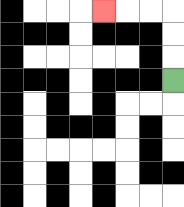{'start': '[7, 3]', 'end': '[4, 0]', 'path_directions': 'U,U,U,L,L,L', 'path_coordinates': '[[7, 3], [7, 2], [7, 1], [7, 0], [6, 0], [5, 0], [4, 0]]'}